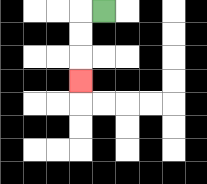{'start': '[4, 0]', 'end': '[3, 3]', 'path_directions': 'L,D,D,D', 'path_coordinates': '[[4, 0], [3, 0], [3, 1], [3, 2], [3, 3]]'}